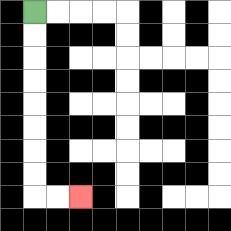{'start': '[1, 0]', 'end': '[3, 8]', 'path_directions': 'D,D,D,D,D,D,D,D,R,R', 'path_coordinates': '[[1, 0], [1, 1], [1, 2], [1, 3], [1, 4], [1, 5], [1, 6], [1, 7], [1, 8], [2, 8], [3, 8]]'}